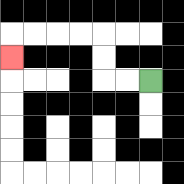{'start': '[6, 3]', 'end': '[0, 2]', 'path_directions': 'L,L,U,U,L,L,L,L,D', 'path_coordinates': '[[6, 3], [5, 3], [4, 3], [4, 2], [4, 1], [3, 1], [2, 1], [1, 1], [0, 1], [0, 2]]'}